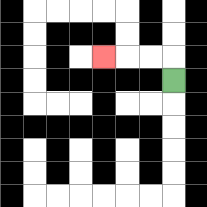{'start': '[7, 3]', 'end': '[4, 2]', 'path_directions': 'U,L,L,L', 'path_coordinates': '[[7, 3], [7, 2], [6, 2], [5, 2], [4, 2]]'}